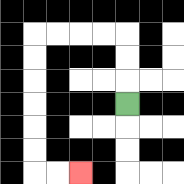{'start': '[5, 4]', 'end': '[3, 7]', 'path_directions': 'U,U,U,L,L,L,L,D,D,D,D,D,D,R,R', 'path_coordinates': '[[5, 4], [5, 3], [5, 2], [5, 1], [4, 1], [3, 1], [2, 1], [1, 1], [1, 2], [1, 3], [1, 4], [1, 5], [1, 6], [1, 7], [2, 7], [3, 7]]'}